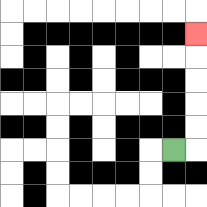{'start': '[7, 6]', 'end': '[8, 1]', 'path_directions': 'R,U,U,U,U,U', 'path_coordinates': '[[7, 6], [8, 6], [8, 5], [8, 4], [8, 3], [8, 2], [8, 1]]'}